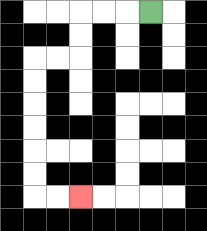{'start': '[6, 0]', 'end': '[3, 8]', 'path_directions': 'L,L,L,D,D,L,L,D,D,D,D,D,D,R,R', 'path_coordinates': '[[6, 0], [5, 0], [4, 0], [3, 0], [3, 1], [3, 2], [2, 2], [1, 2], [1, 3], [1, 4], [1, 5], [1, 6], [1, 7], [1, 8], [2, 8], [3, 8]]'}